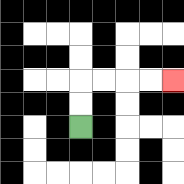{'start': '[3, 5]', 'end': '[7, 3]', 'path_directions': 'U,U,R,R,R,R', 'path_coordinates': '[[3, 5], [3, 4], [3, 3], [4, 3], [5, 3], [6, 3], [7, 3]]'}